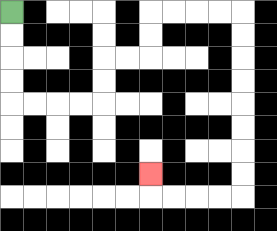{'start': '[0, 0]', 'end': '[6, 7]', 'path_directions': 'D,D,D,D,R,R,R,R,U,U,R,R,U,U,R,R,R,R,D,D,D,D,D,D,D,D,L,L,L,L,U', 'path_coordinates': '[[0, 0], [0, 1], [0, 2], [0, 3], [0, 4], [1, 4], [2, 4], [3, 4], [4, 4], [4, 3], [4, 2], [5, 2], [6, 2], [6, 1], [6, 0], [7, 0], [8, 0], [9, 0], [10, 0], [10, 1], [10, 2], [10, 3], [10, 4], [10, 5], [10, 6], [10, 7], [10, 8], [9, 8], [8, 8], [7, 8], [6, 8], [6, 7]]'}